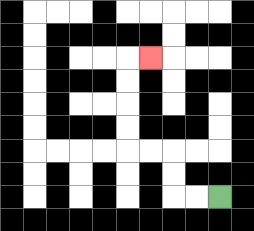{'start': '[9, 8]', 'end': '[6, 2]', 'path_directions': 'L,L,U,U,L,L,U,U,U,U,R', 'path_coordinates': '[[9, 8], [8, 8], [7, 8], [7, 7], [7, 6], [6, 6], [5, 6], [5, 5], [5, 4], [5, 3], [5, 2], [6, 2]]'}